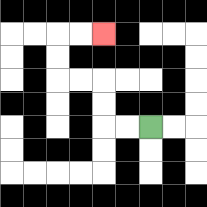{'start': '[6, 5]', 'end': '[4, 1]', 'path_directions': 'L,L,U,U,L,L,U,U,R,R', 'path_coordinates': '[[6, 5], [5, 5], [4, 5], [4, 4], [4, 3], [3, 3], [2, 3], [2, 2], [2, 1], [3, 1], [4, 1]]'}